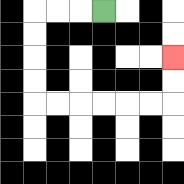{'start': '[4, 0]', 'end': '[7, 2]', 'path_directions': 'L,L,L,D,D,D,D,R,R,R,R,R,R,U,U', 'path_coordinates': '[[4, 0], [3, 0], [2, 0], [1, 0], [1, 1], [1, 2], [1, 3], [1, 4], [2, 4], [3, 4], [4, 4], [5, 4], [6, 4], [7, 4], [7, 3], [7, 2]]'}